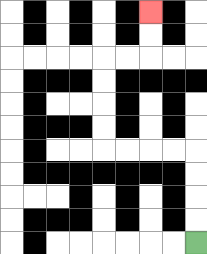{'start': '[8, 10]', 'end': '[6, 0]', 'path_directions': 'U,U,U,U,L,L,L,L,U,U,U,U,R,R,U,U', 'path_coordinates': '[[8, 10], [8, 9], [8, 8], [8, 7], [8, 6], [7, 6], [6, 6], [5, 6], [4, 6], [4, 5], [4, 4], [4, 3], [4, 2], [5, 2], [6, 2], [6, 1], [6, 0]]'}